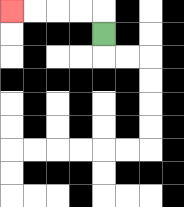{'start': '[4, 1]', 'end': '[0, 0]', 'path_directions': 'U,L,L,L,L', 'path_coordinates': '[[4, 1], [4, 0], [3, 0], [2, 0], [1, 0], [0, 0]]'}